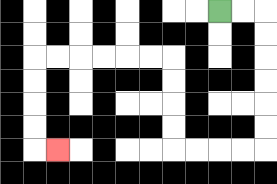{'start': '[9, 0]', 'end': '[2, 6]', 'path_directions': 'R,R,D,D,D,D,D,D,L,L,L,L,U,U,U,U,L,L,L,L,L,L,D,D,D,D,R', 'path_coordinates': '[[9, 0], [10, 0], [11, 0], [11, 1], [11, 2], [11, 3], [11, 4], [11, 5], [11, 6], [10, 6], [9, 6], [8, 6], [7, 6], [7, 5], [7, 4], [7, 3], [7, 2], [6, 2], [5, 2], [4, 2], [3, 2], [2, 2], [1, 2], [1, 3], [1, 4], [1, 5], [1, 6], [2, 6]]'}